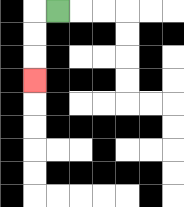{'start': '[2, 0]', 'end': '[1, 3]', 'path_directions': 'L,D,D,D', 'path_coordinates': '[[2, 0], [1, 0], [1, 1], [1, 2], [1, 3]]'}